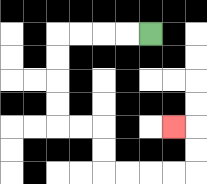{'start': '[6, 1]', 'end': '[7, 5]', 'path_directions': 'L,L,L,L,D,D,D,D,R,R,D,D,R,R,R,R,U,U,L', 'path_coordinates': '[[6, 1], [5, 1], [4, 1], [3, 1], [2, 1], [2, 2], [2, 3], [2, 4], [2, 5], [3, 5], [4, 5], [4, 6], [4, 7], [5, 7], [6, 7], [7, 7], [8, 7], [8, 6], [8, 5], [7, 5]]'}